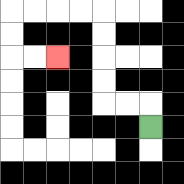{'start': '[6, 5]', 'end': '[2, 2]', 'path_directions': 'U,L,L,U,U,U,U,L,L,L,L,D,D,R,R', 'path_coordinates': '[[6, 5], [6, 4], [5, 4], [4, 4], [4, 3], [4, 2], [4, 1], [4, 0], [3, 0], [2, 0], [1, 0], [0, 0], [0, 1], [0, 2], [1, 2], [2, 2]]'}